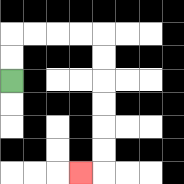{'start': '[0, 3]', 'end': '[3, 7]', 'path_directions': 'U,U,R,R,R,R,D,D,D,D,D,D,L', 'path_coordinates': '[[0, 3], [0, 2], [0, 1], [1, 1], [2, 1], [3, 1], [4, 1], [4, 2], [4, 3], [4, 4], [4, 5], [4, 6], [4, 7], [3, 7]]'}